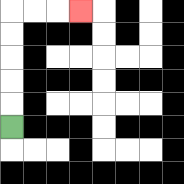{'start': '[0, 5]', 'end': '[3, 0]', 'path_directions': 'U,U,U,U,U,R,R,R', 'path_coordinates': '[[0, 5], [0, 4], [0, 3], [0, 2], [0, 1], [0, 0], [1, 0], [2, 0], [3, 0]]'}